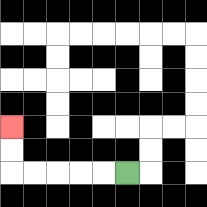{'start': '[5, 7]', 'end': '[0, 5]', 'path_directions': 'L,L,L,L,L,U,U', 'path_coordinates': '[[5, 7], [4, 7], [3, 7], [2, 7], [1, 7], [0, 7], [0, 6], [0, 5]]'}